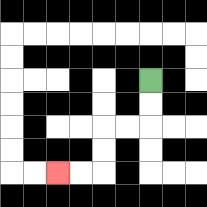{'start': '[6, 3]', 'end': '[2, 7]', 'path_directions': 'D,D,L,L,D,D,L,L', 'path_coordinates': '[[6, 3], [6, 4], [6, 5], [5, 5], [4, 5], [4, 6], [4, 7], [3, 7], [2, 7]]'}